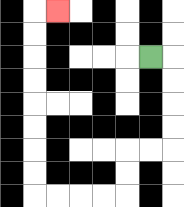{'start': '[6, 2]', 'end': '[2, 0]', 'path_directions': 'R,D,D,D,D,L,L,D,D,L,L,L,L,U,U,U,U,U,U,U,U,R', 'path_coordinates': '[[6, 2], [7, 2], [7, 3], [7, 4], [7, 5], [7, 6], [6, 6], [5, 6], [5, 7], [5, 8], [4, 8], [3, 8], [2, 8], [1, 8], [1, 7], [1, 6], [1, 5], [1, 4], [1, 3], [1, 2], [1, 1], [1, 0], [2, 0]]'}